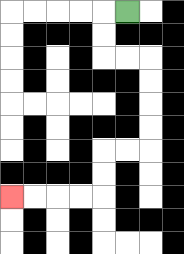{'start': '[5, 0]', 'end': '[0, 8]', 'path_directions': 'L,D,D,R,R,D,D,D,D,L,L,D,D,L,L,L,L', 'path_coordinates': '[[5, 0], [4, 0], [4, 1], [4, 2], [5, 2], [6, 2], [6, 3], [6, 4], [6, 5], [6, 6], [5, 6], [4, 6], [4, 7], [4, 8], [3, 8], [2, 8], [1, 8], [0, 8]]'}